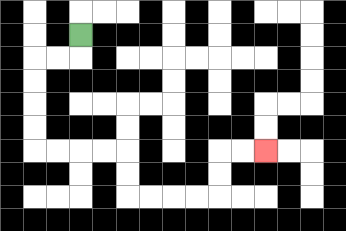{'start': '[3, 1]', 'end': '[11, 6]', 'path_directions': 'D,L,L,D,D,D,D,R,R,R,R,D,D,R,R,R,R,U,U,R,R', 'path_coordinates': '[[3, 1], [3, 2], [2, 2], [1, 2], [1, 3], [1, 4], [1, 5], [1, 6], [2, 6], [3, 6], [4, 6], [5, 6], [5, 7], [5, 8], [6, 8], [7, 8], [8, 8], [9, 8], [9, 7], [9, 6], [10, 6], [11, 6]]'}